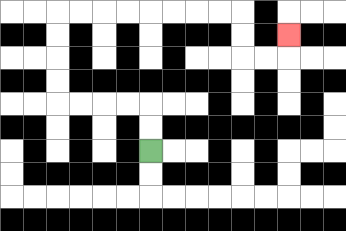{'start': '[6, 6]', 'end': '[12, 1]', 'path_directions': 'U,U,L,L,L,L,U,U,U,U,R,R,R,R,R,R,R,R,D,D,R,R,U', 'path_coordinates': '[[6, 6], [6, 5], [6, 4], [5, 4], [4, 4], [3, 4], [2, 4], [2, 3], [2, 2], [2, 1], [2, 0], [3, 0], [4, 0], [5, 0], [6, 0], [7, 0], [8, 0], [9, 0], [10, 0], [10, 1], [10, 2], [11, 2], [12, 2], [12, 1]]'}